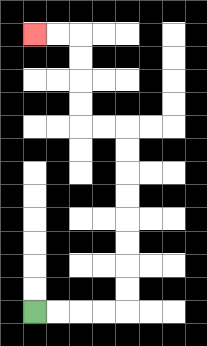{'start': '[1, 13]', 'end': '[1, 1]', 'path_directions': 'R,R,R,R,U,U,U,U,U,U,U,U,L,L,U,U,U,U,L,L', 'path_coordinates': '[[1, 13], [2, 13], [3, 13], [4, 13], [5, 13], [5, 12], [5, 11], [5, 10], [5, 9], [5, 8], [5, 7], [5, 6], [5, 5], [4, 5], [3, 5], [3, 4], [3, 3], [3, 2], [3, 1], [2, 1], [1, 1]]'}